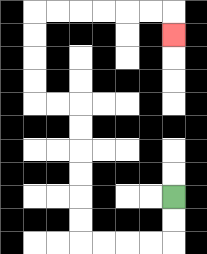{'start': '[7, 8]', 'end': '[7, 1]', 'path_directions': 'D,D,L,L,L,L,U,U,U,U,U,U,L,L,U,U,U,U,R,R,R,R,R,R,D', 'path_coordinates': '[[7, 8], [7, 9], [7, 10], [6, 10], [5, 10], [4, 10], [3, 10], [3, 9], [3, 8], [3, 7], [3, 6], [3, 5], [3, 4], [2, 4], [1, 4], [1, 3], [1, 2], [1, 1], [1, 0], [2, 0], [3, 0], [4, 0], [5, 0], [6, 0], [7, 0], [7, 1]]'}